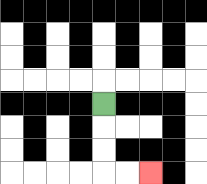{'start': '[4, 4]', 'end': '[6, 7]', 'path_directions': 'D,D,D,R,R', 'path_coordinates': '[[4, 4], [4, 5], [4, 6], [4, 7], [5, 7], [6, 7]]'}